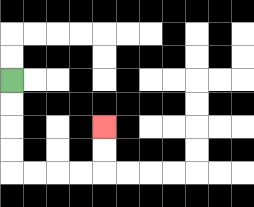{'start': '[0, 3]', 'end': '[4, 5]', 'path_directions': 'D,D,D,D,R,R,R,R,U,U', 'path_coordinates': '[[0, 3], [0, 4], [0, 5], [0, 6], [0, 7], [1, 7], [2, 7], [3, 7], [4, 7], [4, 6], [4, 5]]'}